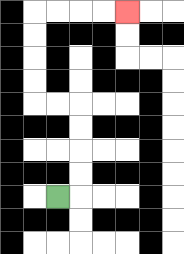{'start': '[2, 8]', 'end': '[5, 0]', 'path_directions': 'R,U,U,U,U,L,L,U,U,U,U,R,R,R,R', 'path_coordinates': '[[2, 8], [3, 8], [3, 7], [3, 6], [3, 5], [3, 4], [2, 4], [1, 4], [1, 3], [1, 2], [1, 1], [1, 0], [2, 0], [3, 0], [4, 0], [5, 0]]'}